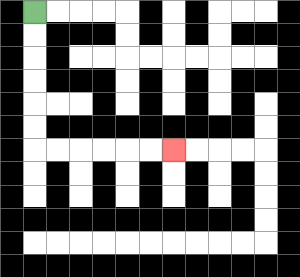{'start': '[1, 0]', 'end': '[7, 6]', 'path_directions': 'D,D,D,D,D,D,R,R,R,R,R,R', 'path_coordinates': '[[1, 0], [1, 1], [1, 2], [1, 3], [1, 4], [1, 5], [1, 6], [2, 6], [3, 6], [4, 6], [5, 6], [6, 6], [7, 6]]'}